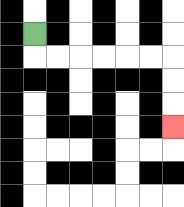{'start': '[1, 1]', 'end': '[7, 5]', 'path_directions': 'D,R,R,R,R,R,R,D,D,D', 'path_coordinates': '[[1, 1], [1, 2], [2, 2], [3, 2], [4, 2], [5, 2], [6, 2], [7, 2], [7, 3], [7, 4], [7, 5]]'}